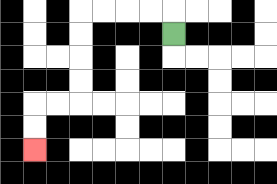{'start': '[7, 1]', 'end': '[1, 6]', 'path_directions': 'U,L,L,L,L,D,D,D,D,L,L,D,D', 'path_coordinates': '[[7, 1], [7, 0], [6, 0], [5, 0], [4, 0], [3, 0], [3, 1], [3, 2], [3, 3], [3, 4], [2, 4], [1, 4], [1, 5], [1, 6]]'}